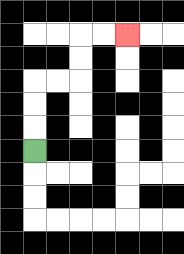{'start': '[1, 6]', 'end': '[5, 1]', 'path_directions': 'U,U,U,R,R,U,U,R,R', 'path_coordinates': '[[1, 6], [1, 5], [1, 4], [1, 3], [2, 3], [3, 3], [3, 2], [3, 1], [4, 1], [5, 1]]'}